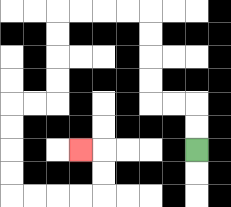{'start': '[8, 6]', 'end': '[3, 6]', 'path_directions': 'U,U,L,L,U,U,U,U,L,L,L,L,D,D,D,D,L,L,D,D,D,D,R,R,R,R,U,U,L', 'path_coordinates': '[[8, 6], [8, 5], [8, 4], [7, 4], [6, 4], [6, 3], [6, 2], [6, 1], [6, 0], [5, 0], [4, 0], [3, 0], [2, 0], [2, 1], [2, 2], [2, 3], [2, 4], [1, 4], [0, 4], [0, 5], [0, 6], [0, 7], [0, 8], [1, 8], [2, 8], [3, 8], [4, 8], [4, 7], [4, 6], [3, 6]]'}